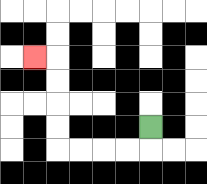{'start': '[6, 5]', 'end': '[1, 2]', 'path_directions': 'D,L,L,L,L,U,U,U,U,L', 'path_coordinates': '[[6, 5], [6, 6], [5, 6], [4, 6], [3, 6], [2, 6], [2, 5], [2, 4], [2, 3], [2, 2], [1, 2]]'}